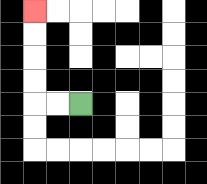{'start': '[3, 4]', 'end': '[1, 0]', 'path_directions': 'L,L,U,U,U,U', 'path_coordinates': '[[3, 4], [2, 4], [1, 4], [1, 3], [1, 2], [1, 1], [1, 0]]'}